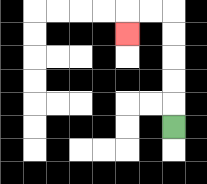{'start': '[7, 5]', 'end': '[5, 1]', 'path_directions': 'U,U,U,U,U,L,L,D', 'path_coordinates': '[[7, 5], [7, 4], [7, 3], [7, 2], [7, 1], [7, 0], [6, 0], [5, 0], [5, 1]]'}